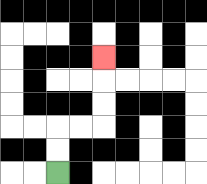{'start': '[2, 7]', 'end': '[4, 2]', 'path_directions': 'U,U,R,R,U,U,U', 'path_coordinates': '[[2, 7], [2, 6], [2, 5], [3, 5], [4, 5], [4, 4], [4, 3], [4, 2]]'}